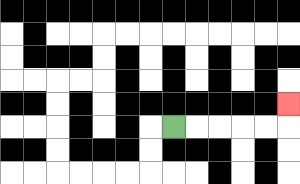{'start': '[7, 5]', 'end': '[12, 4]', 'path_directions': 'R,R,R,R,R,U', 'path_coordinates': '[[7, 5], [8, 5], [9, 5], [10, 5], [11, 5], [12, 5], [12, 4]]'}